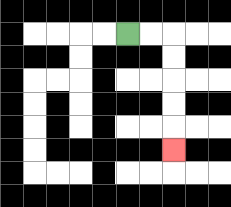{'start': '[5, 1]', 'end': '[7, 6]', 'path_directions': 'R,R,D,D,D,D,D', 'path_coordinates': '[[5, 1], [6, 1], [7, 1], [7, 2], [7, 3], [7, 4], [7, 5], [7, 6]]'}